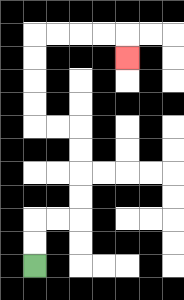{'start': '[1, 11]', 'end': '[5, 2]', 'path_directions': 'U,U,R,R,U,U,U,U,L,L,U,U,U,U,R,R,R,R,D', 'path_coordinates': '[[1, 11], [1, 10], [1, 9], [2, 9], [3, 9], [3, 8], [3, 7], [3, 6], [3, 5], [2, 5], [1, 5], [1, 4], [1, 3], [1, 2], [1, 1], [2, 1], [3, 1], [4, 1], [5, 1], [5, 2]]'}